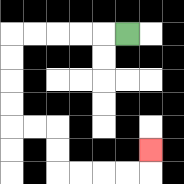{'start': '[5, 1]', 'end': '[6, 6]', 'path_directions': 'L,L,L,L,L,D,D,D,D,R,R,D,D,R,R,R,R,U', 'path_coordinates': '[[5, 1], [4, 1], [3, 1], [2, 1], [1, 1], [0, 1], [0, 2], [0, 3], [0, 4], [0, 5], [1, 5], [2, 5], [2, 6], [2, 7], [3, 7], [4, 7], [5, 7], [6, 7], [6, 6]]'}